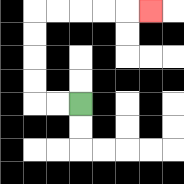{'start': '[3, 4]', 'end': '[6, 0]', 'path_directions': 'L,L,U,U,U,U,R,R,R,R,R', 'path_coordinates': '[[3, 4], [2, 4], [1, 4], [1, 3], [1, 2], [1, 1], [1, 0], [2, 0], [3, 0], [4, 0], [5, 0], [6, 0]]'}